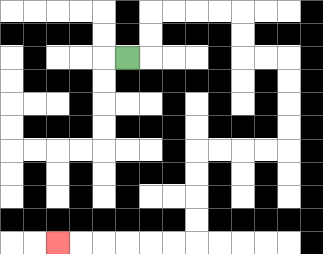{'start': '[5, 2]', 'end': '[2, 10]', 'path_directions': 'R,U,U,R,R,R,R,D,D,R,R,D,D,D,D,L,L,L,L,D,D,D,D,L,L,L,L,L,L', 'path_coordinates': '[[5, 2], [6, 2], [6, 1], [6, 0], [7, 0], [8, 0], [9, 0], [10, 0], [10, 1], [10, 2], [11, 2], [12, 2], [12, 3], [12, 4], [12, 5], [12, 6], [11, 6], [10, 6], [9, 6], [8, 6], [8, 7], [8, 8], [8, 9], [8, 10], [7, 10], [6, 10], [5, 10], [4, 10], [3, 10], [2, 10]]'}